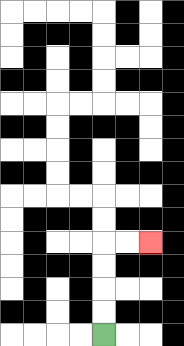{'start': '[4, 14]', 'end': '[6, 10]', 'path_directions': 'U,U,U,U,R,R', 'path_coordinates': '[[4, 14], [4, 13], [4, 12], [4, 11], [4, 10], [5, 10], [6, 10]]'}